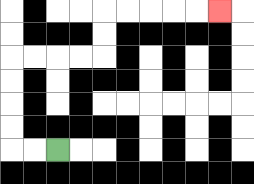{'start': '[2, 6]', 'end': '[9, 0]', 'path_directions': 'L,L,U,U,U,U,R,R,R,R,U,U,R,R,R,R,R', 'path_coordinates': '[[2, 6], [1, 6], [0, 6], [0, 5], [0, 4], [0, 3], [0, 2], [1, 2], [2, 2], [3, 2], [4, 2], [4, 1], [4, 0], [5, 0], [6, 0], [7, 0], [8, 0], [9, 0]]'}